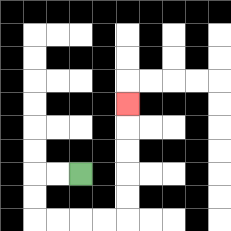{'start': '[3, 7]', 'end': '[5, 4]', 'path_directions': 'L,L,D,D,R,R,R,R,U,U,U,U,U', 'path_coordinates': '[[3, 7], [2, 7], [1, 7], [1, 8], [1, 9], [2, 9], [3, 9], [4, 9], [5, 9], [5, 8], [5, 7], [5, 6], [5, 5], [5, 4]]'}